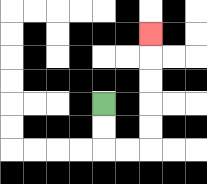{'start': '[4, 4]', 'end': '[6, 1]', 'path_directions': 'D,D,R,R,U,U,U,U,U', 'path_coordinates': '[[4, 4], [4, 5], [4, 6], [5, 6], [6, 6], [6, 5], [6, 4], [6, 3], [6, 2], [6, 1]]'}